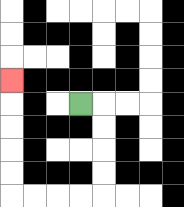{'start': '[3, 4]', 'end': '[0, 3]', 'path_directions': 'R,D,D,D,D,L,L,L,L,U,U,U,U,U', 'path_coordinates': '[[3, 4], [4, 4], [4, 5], [4, 6], [4, 7], [4, 8], [3, 8], [2, 8], [1, 8], [0, 8], [0, 7], [0, 6], [0, 5], [0, 4], [0, 3]]'}